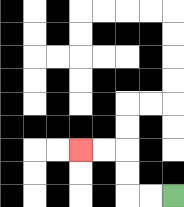{'start': '[7, 8]', 'end': '[3, 6]', 'path_directions': 'L,L,U,U,L,L', 'path_coordinates': '[[7, 8], [6, 8], [5, 8], [5, 7], [5, 6], [4, 6], [3, 6]]'}